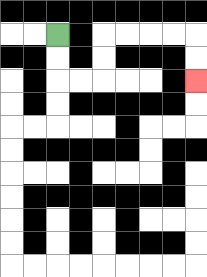{'start': '[2, 1]', 'end': '[8, 3]', 'path_directions': 'D,D,R,R,U,U,R,R,R,R,D,D', 'path_coordinates': '[[2, 1], [2, 2], [2, 3], [3, 3], [4, 3], [4, 2], [4, 1], [5, 1], [6, 1], [7, 1], [8, 1], [8, 2], [8, 3]]'}